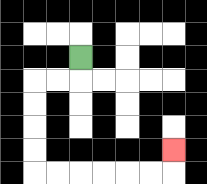{'start': '[3, 2]', 'end': '[7, 6]', 'path_directions': 'D,L,L,D,D,D,D,R,R,R,R,R,R,U', 'path_coordinates': '[[3, 2], [3, 3], [2, 3], [1, 3], [1, 4], [1, 5], [1, 6], [1, 7], [2, 7], [3, 7], [4, 7], [5, 7], [6, 7], [7, 7], [7, 6]]'}